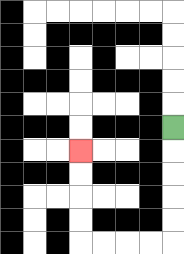{'start': '[7, 5]', 'end': '[3, 6]', 'path_directions': 'D,D,D,D,D,L,L,L,L,U,U,U,U', 'path_coordinates': '[[7, 5], [7, 6], [7, 7], [7, 8], [7, 9], [7, 10], [6, 10], [5, 10], [4, 10], [3, 10], [3, 9], [3, 8], [3, 7], [3, 6]]'}